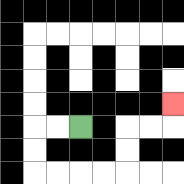{'start': '[3, 5]', 'end': '[7, 4]', 'path_directions': 'L,L,D,D,R,R,R,R,U,U,R,R,U', 'path_coordinates': '[[3, 5], [2, 5], [1, 5], [1, 6], [1, 7], [2, 7], [3, 7], [4, 7], [5, 7], [5, 6], [5, 5], [6, 5], [7, 5], [7, 4]]'}